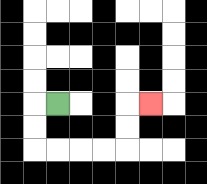{'start': '[2, 4]', 'end': '[6, 4]', 'path_directions': 'L,D,D,R,R,R,R,U,U,R', 'path_coordinates': '[[2, 4], [1, 4], [1, 5], [1, 6], [2, 6], [3, 6], [4, 6], [5, 6], [5, 5], [5, 4], [6, 4]]'}